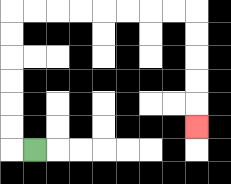{'start': '[1, 6]', 'end': '[8, 5]', 'path_directions': 'L,U,U,U,U,U,U,R,R,R,R,R,R,R,R,D,D,D,D,D', 'path_coordinates': '[[1, 6], [0, 6], [0, 5], [0, 4], [0, 3], [0, 2], [0, 1], [0, 0], [1, 0], [2, 0], [3, 0], [4, 0], [5, 0], [6, 0], [7, 0], [8, 0], [8, 1], [8, 2], [8, 3], [8, 4], [8, 5]]'}